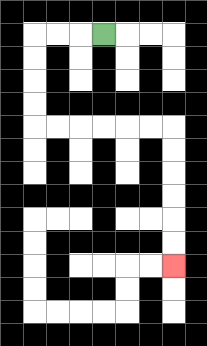{'start': '[4, 1]', 'end': '[7, 11]', 'path_directions': 'L,L,L,D,D,D,D,R,R,R,R,R,R,D,D,D,D,D,D', 'path_coordinates': '[[4, 1], [3, 1], [2, 1], [1, 1], [1, 2], [1, 3], [1, 4], [1, 5], [2, 5], [3, 5], [4, 5], [5, 5], [6, 5], [7, 5], [7, 6], [7, 7], [7, 8], [7, 9], [7, 10], [7, 11]]'}